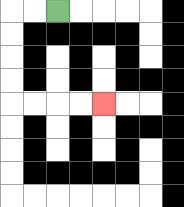{'start': '[2, 0]', 'end': '[4, 4]', 'path_directions': 'L,L,D,D,D,D,R,R,R,R', 'path_coordinates': '[[2, 0], [1, 0], [0, 0], [0, 1], [0, 2], [0, 3], [0, 4], [1, 4], [2, 4], [3, 4], [4, 4]]'}